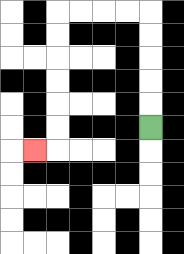{'start': '[6, 5]', 'end': '[1, 6]', 'path_directions': 'U,U,U,U,U,L,L,L,L,D,D,D,D,D,D,L', 'path_coordinates': '[[6, 5], [6, 4], [6, 3], [6, 2], [6, 1], [6, 0], [5, 0], [4, 0], [3, 0], [2, 0], [2, 1], [2, 2], [2, 3], [2, 4], [2, 5], [2, 6], [1, 6]]'}